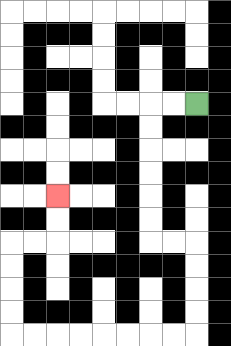{'start': '[8, 4]', 'end': '[2, 8]', 'path_directions': 'L,L,D,D,D,D,D,D,R,R,D,D,D,D,L,L,L,L,L,L,L,L,U,U,U,U,R,R,U,U', 'path_coordinates': '[[8, 4], [7, 4], [6, 4], [6, 5], [6, 6], [6, 7], [6, 8], [6, 9], [6, 10], [7, 10], [8, 10], [8, 11], [8, 12], [8, 13], [8, 14], [7, 14], [6, 14], [5, 14], [4, 14], [3, 14], [2, 14], [1, 14], [0, 14], [0, 13], [0, 12], [0, 11], [0, 10], [1, 10], [2, 10], [2, 9], [2, 8]]'}